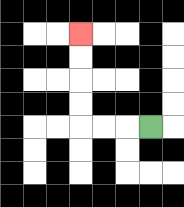{'start': '[6, 5]', 'end': '[3, 1]', 'path_directions': 'L,L,L,U,U,U,U', 'path_coordinates': '[[6, 5], [5, 5], [4, 5], [3, 5], [3, 4], [3, 3], [3, 2], [3, 1]]'}